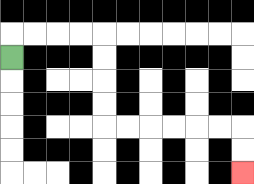{'start': '[0, 2]', 'end': '[10, 7]', 'path_directions': 'U,R,R,R,R,D,D,D,D,R,R,R,R,R,R,D,D', 'path_coordinates': '[[0, 2], [0, 1], [1, 1], [2, 1], [3, 1], [4, 1], [4, 2], [4, 3], [4, 4], [4, 5], [5, 5], [6, 5], [7, 5], [8, 5], [9, 5], [10, 5], [10, 6], [10, 7]]'}